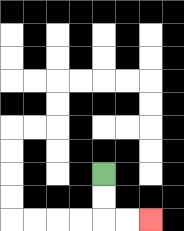{'start': '[4, 7]', 'end': '[6, 9]', 'path_directions': 'D,D,R,R', 'path_coordinates': '[[4, 7], [4, 8], [4, 9], [5, 9], [6, 9]]'}